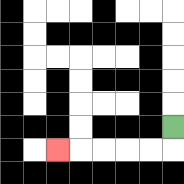{'start': '[7, 5]', 'end': '[2, 6]', 'path_directions': 'D,L,L,L,L,L', 'path_coordinates': '[[7, 5], [7, 6], [6, 6], [5, 6], [4, 6], [3, 6], [2, 6]]'}